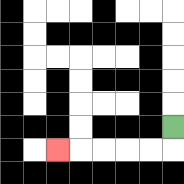{'start': '[7, 5]', 'end': '[2, 6]', 'path_directions': 'D,L,L,L,L,L', 'path_coordinates': '[[7, 5], [7, 6], [6, 6], [5, 6], [4, 6], [3, 6], [2, 6]]'}